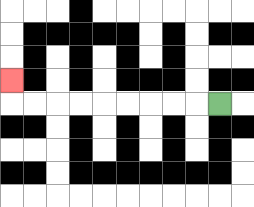{'start': '[9, 4]', 'end': '[0, 3]', 'path_directions': 'L,L,L,L,L,L,L,L,L,U', 'path_coordinates': '[[9, 4], [8, 4], [7, 4], [6, 4], [5, 4], [4, 4], [3, 4], [2, 4], [1, 4], [0, 4], [0, 3]]'}